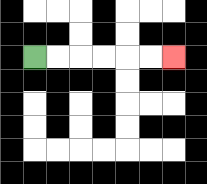{'start': '[1, 2]', 'end': '[7, 2]', 'path_directions': 'R,R,R,R,R,R', 'path_coordinates': '[[1, 2], [2, 2], [3, 2], [4, 2], [5, 2], [6, 2], [7, 2]]'}